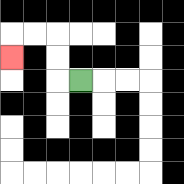{'start': '[3, 3]', 'end': '[0, 2]', 'path_directions': 'L,U,U,L,L,D', 'path_coordinates': '[[3, 3], [2, 3], [2, 2], [2, 1], [1, 1], [0, 1], [0, 2]]'}